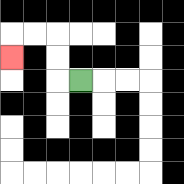{'start': '[3, 3]', 'end': '[0, 2]', 'path_directions': 'L,U,U,L,L,D', 'path_coordinates': '[[3, 3], [2, 3], [2, 2], [2, 1], [1, 1], [0, 1], [0, 2]]'}